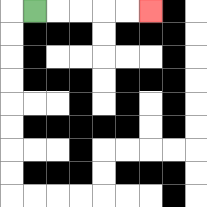{'start': '[1, 0]', 'end': '[6, 0]', 'path_directions': 'R,R,R,R,R', 'path_coordinates': '[[1, 0], [2, 0], [3, 0], [4, 0], [5, 0], [6, 0]]'}